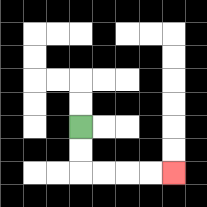{'start': '[3, 5]', 'end': '[7, 7]', 'path_directions': 'D,D,R,R,R,R', 'path_coordinates': '[[3, 5], [3, 6], [3, 7], [4, 7], [5, 7], [6, 7], [7, 7]]'}